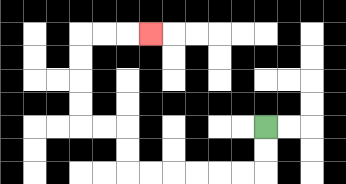{'start': '[11, 5]', 'end': '[6, 1]', 'path_directions': 'D,D,L,L,L,L,L,L,U,U,L,L,U,U,U,U,R,R,R', 'path_coordinates': '[[11, 5], [11, 6], [11, 7], [10, 7], [9, 7], [8, 7], [7, 7], [6, 7], [5, 7], [5, 6], [5, 5], [4, 5], [3, 5], [3, 4], [3, 3], [3, 2], [3, 1], [4, 1], [5, 1], [6, 1]]'}